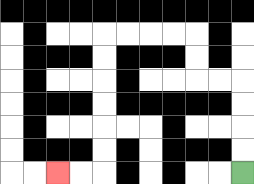{'start': '[10, 7]', 'end': '[2, 7]', 'path_directions': 'U,U,U,U,L,L,U,U,L,L,L,L,D,D,D,D,D,D,L,L', 'path_coordinates': '[[10, 7], [10, 6], [10, 5], [10, 4], [10, 3], [9, 3], [8, 3], [8, 2], [8, 1], [7, 1], [6, 1], [5, 1], [4, 1], [4, 2], [4, 3], [4, 4], [4, 5], [4, 6], [4, 7], [3, 7], [2, 7]]'}